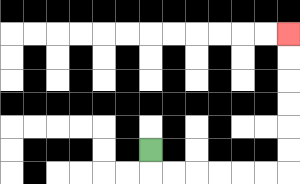{'start': '[6, 6]', 'end': '[12, 1]', 'path_directions': 'D,R,R,R,R,R,R,U,U,U,U,U,U', 'path_coordinates': '[[6, 6], [6, 7], [7, 7], [8, 7], [9, 7], [10, 7], [11, 7], [12, 7], [12, 6], [12, 5], [12, 4], [12, 3], [12, 2], [12, 1]]'}